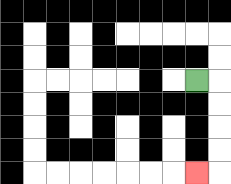{'start': '[8, 3]', 'end': '[8, 7]', 'path_directions': 'R,D,D,D,D,L', 'path_coordinates': '[[8, 3], [9, 3], [9, 4], [9, 5], [9, 6], [9, 7], [8, 7]]'}